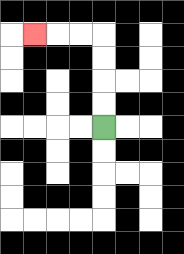{'start': '[4, 5]', 'end': '[1, 1]', 'path_directions': 'U,U,U,U,L,L,L', 'path_coordinates': '[[4, 5], [4, 4], [4, 3], [4, 2], [4, 1], [3, 1], [2, 1], [1, 1]]'}